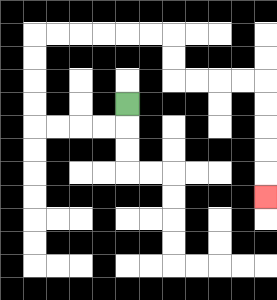{'start': '[5, 4]', 'end': '[11, 8]', 'path_directions': 'D,L,L,L,L,U,U,U,U,R,R,R,R,R,R,D,D,R,R,R,R,D,D,D,D,D', 'path_coordinates': '[[5, 4], [5, 5], [4, 5], [3, 5], [2, 5], [1, 5], [1, 4], [1, 3], [1, 2], [1, 1], [2, 1], [3, 1], [4, 1], [5, 1], [6, 1], [7, 1], [7, 2], [7, 3], [8, 3], [9, 3], [10, 3], [11, 3], [11, 4], [11, 5], [11, 6], [11, 7], [11, 8]]'}